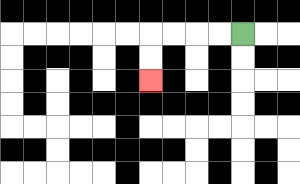{'start': '[10, 1]', 'end': '[6, 3]', 'path_directions': 'L,L,L,L,D,D', 'path_coordinates': '[[10, 1], [9, 1], [8, 1], [7, 1], [6, 1], [6, 2], [6, 3]]'}